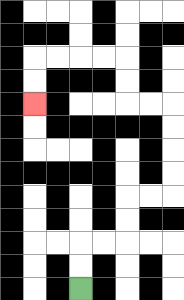{'start': '[3, 12]', 'end': '[1, 4]', 'path_directions': 'U,U,R,R,U,U,R,R,U,U,U,U,L,L,U,U,L,L,L,L,D,D', 'path_coordinates': '[[3, 12], [3, 11], [3, 10], [4, 10], [5, 10], [5, 9], [5, 8], [6, 8], [7, 8], [7, 7], [7, 6], [7, 5], [7, 4], [6, 4], [5, 4], [5, 3], [5, 2], [4, 2], [3, 2], [2, 2], [1, 2], [1, 3], [1, 4]]'}